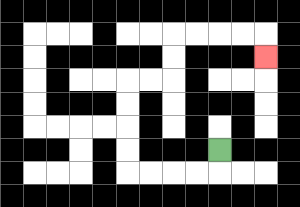{'start': '[9, 6]', 'end': '[11, 2]', 'path_directions': 'D,L,L,L,L,U,U,U,U,R,R,U,U,R,R,R,R,D', 'path_coordinates': '[[9, 6], [9, 7], [8, 7], [7, 7], [6, 7], [5, 7], [5, 6], [5, 5], [5, 4], [5, 3], [6, 3], [7, 3], [7, 2], [7, 1], [8, 1], [9, 1], [10, 1], [11, 1], [11, 2]]'}